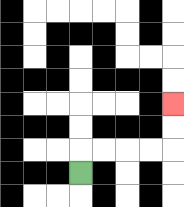{'start': '[3, 7]', 'end': '[7, 4]', 'path_directions': 'U,R,R,R,R,U,U', 'path_coordinates': '[[3, 7], [3, 6], [4, 6], [5, 6], [6, 6], [7, 6], [7, 5], [7, 4]]'}